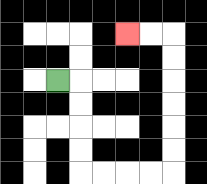{'start': '[2, 3]', 'end': '[5, 1]', 'path_directions': 'R,D,D,D,D,R,R,R,R,U,U,U,U,U,U,L,L', 'path_coordinates': '[[2, 3], [3, 3], [3, 4], [3, 5], [3, 6], [3, 7], [4, 7], [5, 7], [6, 7], [7, 7], [7, 6], [7, 5], [7, 4], [7, 3], [7, 2], [7, 1], [6, 1], [5, 1]]'}